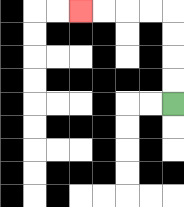{'start': '[7, 4]', 'end': '[3, 0]', 'path_directions': 'U,U,U,U,L,L,L,L', 'path_coordinates': '[[7, 4], [7, 3], [7, 2], [7, 1], [7, 0], [6, 0], [5, 0], [4, 0], [3, 0]]'}